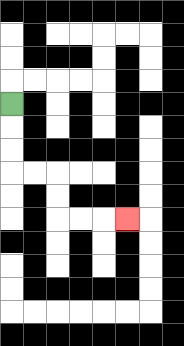{'start': '[0, 4]', 'end': '[5, 9]', 'path_directions': 'D,D,D,R,R,D,D,R,R,R', 'path_coordinates': '[[0, 4], [0, 5], [0, 6], [0, 7], [1, 7], [2, 7], [2, 8], [2, 9], [3, 9], [4, 9], [5, 9]]'}